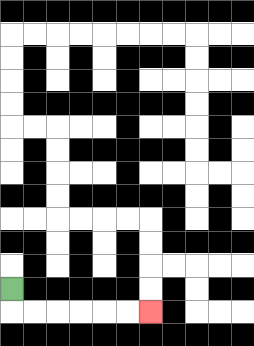{'start': '[0, 12]', 'end': '[6, 13]', 'path_directions': 'D,R,R,R,R,R,R', 'path_coordinates': '[[0, 12], [0, 13], [1, 13], [2, 13], [3, 13], [4, 13], [5, 13], [6, 13]]'}